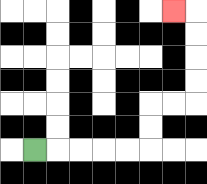{'start': '[1, 6]', 'end': '[7, 0]', 'path_directions': 'R,R,R,R,R,U,U,R,R,U,U,U,U,L', 'path_coordinates': '[[1, 6], [2, 6], [3, 6], [4, 6], [5, 6], [6, 6], [6, 5], [6, 4], [7, 4], [8, 4], [8, 3], [8, 2], [8, 1], [8, 0], [7, 0]]'}